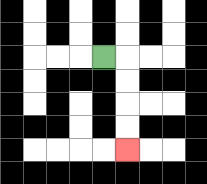{'start': '[4, 2]', 'end': '[5, 6]', 'path_directions': 'R,D,D,D,D', 'path_coordinates': '[[4, 2], [5, 2], [5, 3], [5, 4], [5, 5], [5, 6]]'}